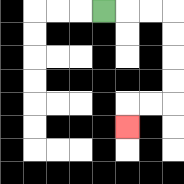{'start': '[4, 0]', 'end': '[5, 5]', 'path_directions': 'R,R,R,D,D,D,D,L,L,D', 'path_coordinates': '[[4, 0], [5, 0], [6, 0], [7, 0], [7, 1], [7, 2], [7, 3], [7, 4], [6, 4], [5, 4], [5, 5]]'}